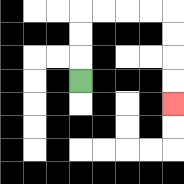{'start': '[3, 3]', 'end': '[7, 4]', 'path_directions': 'U,U,U,R,R,R,R,D,D,D,D', 'path_coordinates': '[[3, 3], [3, 2], [3, 1], [3, 0], [4, 0], [5, 0], [6, 0], [7, 0], [7, 1], [7, 2], [7, 3], [7, 4]]'}